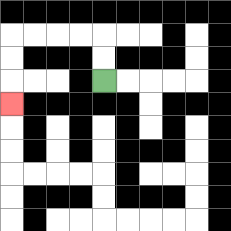{'start': '[4, 3]', 'end': '[0, 4]', 'path_directions': 'U,U,L,L,L,L,D,D,D', 'path_coordinates': '[[4, 3], [4, 2], [4, 1], [3, 1], [2, 1], [1, 1], [0, 1], [0, 2], [0, 3], [0, 4]]'}